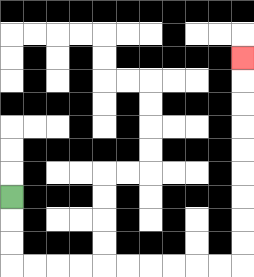{'start': '[0, 8]', 'end': '[10, 2]', 'path_directions': 'D,D,D,R,R,R,R,R,R,R,R,R,R,U,U,U,U,U,U,U,U,U', 'path_coordinates': '[[0, 8], [0, 9], [0, 10], [0, 11], [1, 11], [2, 11], [3, 11], [4, 11], [5, 11], [6, 11], [7, 11], [8, 11], [9, 11], [10, 11], [10, 10], [10, 9], [10, 8], [10, 7], [10, 6], [10, 5], [10, 4], [10, 3], [10, 2]]'}